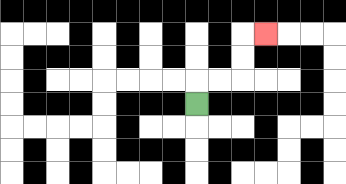{'start': '[8, 4]', 'end': '[11, 1]', 'path_directions': 'U,R,R,U,U,R', 'path_coordinates': '[[8, 4], [8, 3], [9, 3], [10, 3], [10, 2], [10, 1], [11, 1]]'}